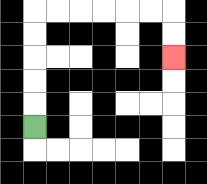{'start': '[1, 5]', 'end': '[7, 2]', 'path_directions': 'U,U,U,U,U,R,R,R,R,R,R,D,D', 'path_coordinates': '[[1, 5], [1, 4], [1, 3], [1, 2], [1, 1], [1, 0], [2, 0], [3, 0], [4, 0], [5, 0], [6, 0], [7, 0], [7, 1], [7, 2]]'}